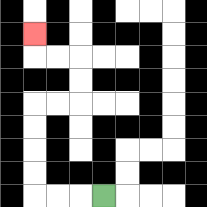{'start': '[4, 8]', 'end': '[1, 1]', 'path_directions': 'L,L,L,U,U,U,U,R,R,U,U,L,L,U', 'path_coordinates': '[[4, 8], [3, 8], [2, 8], [1, 8], [1, 7], [1, 6], [1, 5], [1, 4], [2, 4], [3, 4], [3, 3], [3, 2], [2, 2], [1, 2], [1, 1]]'}